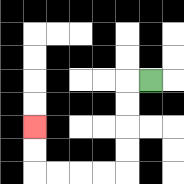{'start': '[6, 3]', 'end': '[1, 5]', 'path_directions': 'L,D,D,D,D,L,L,L,L,U,U', 'path_coordinates': '[[6, 3], [5, 3], [5, 4], [5, 5], [5, 6], [5, 7], [4, 7], [3, 7], [2, 7], [1, 7], [1, 6], [1, 5]]'}